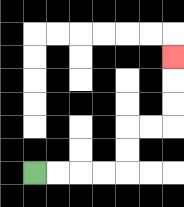{'start': '[1, 7]', 'end': '[7, 2]', 'path_directions': 'R,R,R,R,U,U,R,R,U,U,U', 'path_coordinates': '[[1, 7], [2, 7], [3, 7], [4, 7], [5, 7], [5, 6], [5, 5], [6, 5], [7, 5], [7, 4], [7, 3], [7, 2]]'}